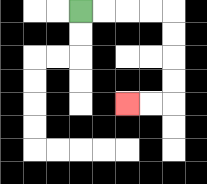{'start': '[3, 0]', 'end': '[5, 4]', 'path_directions': 'R,R,R,R,D,D,D,D,L,L', 'path_coordinates': '[[3, 0], [4, 0], [5, 0], [6, 0], [7, 0], [7, 1], [7, 2], [7, 3], [7, 4], [6, 4], [5, 4]]'}